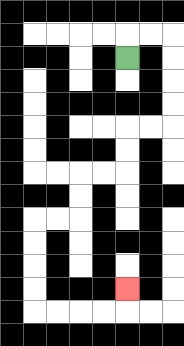{'start': '[5, 2]', 'end': '[5, 12]', 'path_directions': 'U,R,R,D,D,D,D,L,L,D,D,L,L,D,D,L,L,D,D,D,D,R,R,R,R,U', 'path_coordinates': '[[5, 2], [5, 1], [6, 1], [7, 1], [7, 2], [7, 3], [7, 4], [7, 5], [6, 5], [5, 5], [5, 6], [5, 7], [4, 7], [3, 7], [3, 8], [3, 9], [2, 9], [1, 9], [1, 10], [1, 11], [1, 12], [1, 13], [2, 13], [3, 13], [4, 13], [5, 13], [5, 12]]'}